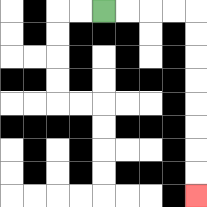{'start': '[4, 0]', 'end': '[8, 8]', 'path_directions': 'R,R,R,R,D,D,D,D,D,D,D,D', 'path_coordinates': '[[4, 0], [5, 0], [6, 0], [7, 0], [8, 0], [8, 1], [8, 2], [8, 3], [8, 4], [8, 5], [8, 6], [8, 7], [8, 8]]'}